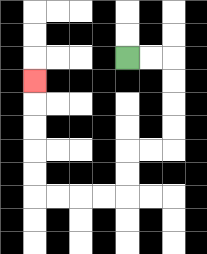{'start': '[5, 2]', 'end': '[1, 3]', 'path_directions': 'R,R,D,D,D,D,L,L,D,D,L,L,L,L,U,U,U,U,U', 'path_coordinates': '[[5, 2], [6, 2], [7, 2], [7, 3], [7, 4], [7, 5], [7, 6], [6, 6], [5, 6], [5, 7], [5, 8], [4, 8], [3, 8], [2, 8], [1, 8], [1, 7], [1, 6], [1, 5], [1, 4], [1, 3]]'}